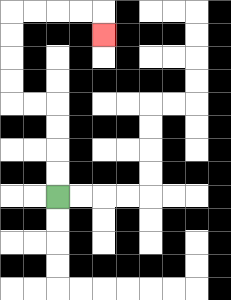{'start': '[2, 8]', 'end': '[4, 1]', 'path_directions': 'U,U,U,U,L,L,U,U,U,U,R,R,R,R,D', 'path_coordinates': '[[2, 8], [2, 7], [2, 6], [2, 5], [2, 4], [1, 4], [0, 4], [0, 3], [0, 2], [0, 1], [0, 0], [1, 0], [2, 0], [3, 0], [4, 0], [4, 1]]'}